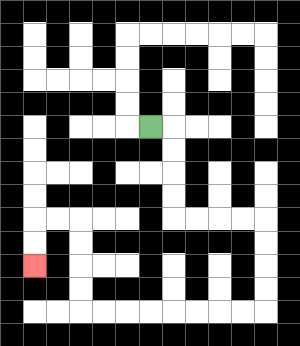{'start': '[6, 5]', 'end': '[1, 11]', 'path_directions': 'R,D,D,D,D,R,R,R,R,D,D,D,D,L,L,L,L,L,L,L,L,U,U,U,U,L,L,D,D', 'path_coordinates': '[[6, 5], [7, 5], [7, 6], [7, 7], [7, 8], [7, 9], [8, 9], [9, 9], [10, 9], [11, 9], [11, 10], [11, 11], [11, 12], [11, 13], [10, 13], [9, 13], [8, 13], [7, 13], [6, 13], [5, 13], [4, 13], [3, 13], [3, 12], [3, 11], [3, 10], [3, 9], [2, 9], [1, 9], [1, 10], [1, 11]]'}